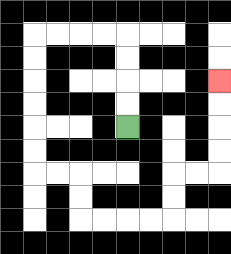{'start': '[5, 5]', 'end': '[9, 3]', 'path_directions': 'U,U,U,U,L,L,L,L,D,D,D,D,D,D,R,R,D,D,R,R,R,R,U,U,R,R,U,U,U,U', 'path_coordinates': '[[5, 5], [5, 4], [5, 3], [5, 2], [5, 1], [4, 1], [3, 1], [2, 1], [1, 1], [1, 2], [1, 3], [1, 4], [1, 5], [1, 6], [1, 7], [2, 7], [3, 7], [3, 8], [3, 9], [4, 9], [5, 9], [6, 9], [7, 9], [7, 8], [7, 7], [8, 7], [9, 7], [9, 6], [9, 5], [9, 4], [9, 3]]'}